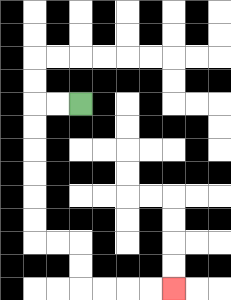{'start': '[3, 4]', 'end': '[7, 12]', 'path_directions': 'L,L,D,D,D,D,D,D,R,R,D,D,R,R,R,R', 'path_coordinates': '[[3, 4], [2, 4], [1, 4], [1, 5], [1, 6], [1, 7], [1, 8], [1, 9], [1, 10], [2, 10], [3, 10], [3, 11], [3, 12], [4, 12], [5, 12], [6, 12], [7, 12]]'}